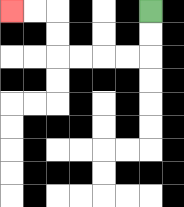{'start': '[6, 0]', 'end': '[0, 0]', 'path_directions': 'D,D,L,L,L,L,U,U,L,L', 'path_coordinates': '[[6, 0], [6, 1], [6, 2], [5, 2], [4, 2], [3, 2], [2, 2], [2, 1], [2, 0], [1, 0], [0, 0]]'}